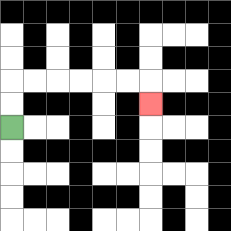{'start': '[0, 5]', 'end': '[6, 4]', 'path_directions': 'U,U,R,R,R,R,R,R,D', 'path_coordinates': '[[0, 5], [0, 4], [0, 3], [1, 3], [2, 3], [3, 3], [4, 3], [5, 3], [6, 3], [6, 4]]'}